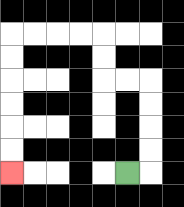{'start': '[5, 7]', 'end': '[0, 7]', 'path_directions': 'R,U,U,U,U,L,L,U,U,L,L,L,L,D,D,D,D,D,D', 'path_coordinates': '[[5, 7], [6, 7], [6, 6], [6, 5], [6, 4], [6, 3], [5, 3], [4, 3], [4, 2], [4, 1], [3, 1], [2, 1], [1, 1], [0, 1], [0, 2], [0, 3], [0, 4], [0, 5], [0, 6], [0, 7]]'}